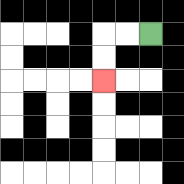{'start': '[6, 1]', 'end': '[4, 3]', 'path_directions': 'L,L,D,D', 'path_coordinates': '[[6, 1], [5, 1], [4, 1], [4, 2], [4, 3]]'}